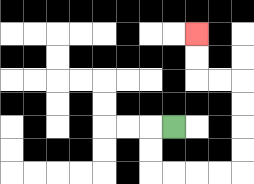{'start': '[7, 5]', 'end': '[8, 1]', 'path_directions': 'L,D,D,R,R,R,R,U,U,U,U,L,L,U,U', 'path_coordinates': '[[7, 5], [6, 5], [6, 6], [6, 7], [7, 7], [8, 7], [9, 7], [10, 7], [10, 6], [10, 5], [10, 4], [10, 3], [9, 3], [8, 3], [8, 2], [8, 1]]'}